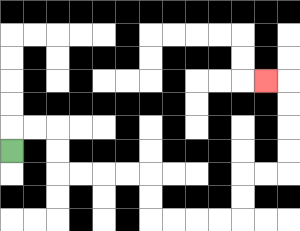{'start': '[0, 6]', 'end': '[11, 3]', 'path_directions': 'U,R,R,D,D,R,R,R,R,D,D,R,R,R,R,U,U,R,R,U,U,U,U,L', 'path_coordinates': '[[0, 6], [0, 5], [1, 5], [2, 5], [2, 6], [2, 7], [3, 7], [4, 7], [5, 7], [6, 7], [6, 8], [6, 9], [7, 9], [8, 9], [9, 9], [10, 9], [10, 8], [10, 7], [11, 7], [12, 7], [12, 6], [12, 5], [12, 4], [12, 3], [11, 3]]'}